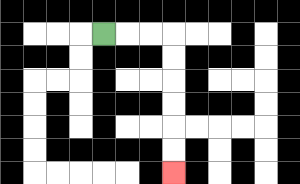{'start': '[4, 1]', 'end': '[7, 7]', 'path_directions': 'R,R,R,D,D,D,D,D,D', 'path_coordinates': '[[4, 1], [5, 1], [6, 1], [7, 1], [7, 2], [7, 3], [7, 4], [7, 5], [7, 6], [7, 7]]'}